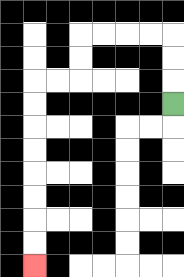{'start': '[7, 4]', 'end': '[1, 11]', 'path_directions': 'U,U,U,L,L,L,L,D,D,L,L,D,D,D,D,D,D,D,D', 'path_coordinates': '[[7, 4], [7, 3], [7, 2], [7, 1], [6, 1], [5, 1], [4, 1], [3, 1], [3, 2], [3, 3], [2, 3], [1, 3], [1, 4], [1, 5], [1, 6], [1, 7], [1, 8], [1, 9], [1, 10], [1, 11]]'}